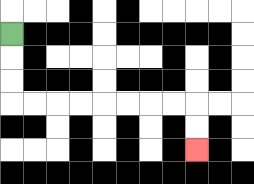{'start': '[0, 1]', 'end': '[8, 6]', 'path_directions': 'D,D,D,R,R,R,R,R,R,R,R,D,D', 'path_coordinates': '[[0, 1], [0, 2], [0, 3], [0, 4], [1, 4], [2, 4], [3, 4], [4, 4], [5, 4], [6, 4], [7, 4], [8, 4], [8, 5], [8, 6]]'}